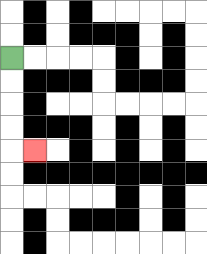{'start': '[0, 2]', 'end': '[1, 6]', 'path_directions': 'D,D,D,D,R', 'path_coordinates': '[[0, 2], [0, 3], [0, 4], [0, 5], [0, 6], [1, 6]]'}